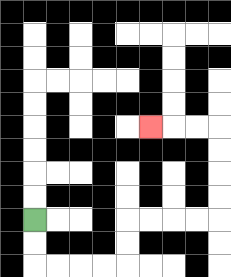{'start': '[1, 9]', 'end': '[6, 5]', 'path_directions': 'D,D,R,R,R,R,U,U,R,R,R,R,U,U,U,U,L,L,L', 'path_coordinates': '[[1, 9], [1, 10], [1, 11], [2, 11], [3, 11], [4, 11], [5, 11], [5, 10], [5, 9], [6, 9], [7, 9], [8, 9], [9, 9], [9, 8], [9, 7], [9, 6], [9, 5], [8, 5], [7, 5], [6, 5]]'}